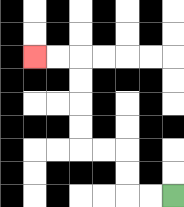{'start': '[7, 8]', 'end': '[1, 2]', 'path_directions': 'L,L,U,U,L,L,U,U,U,U,L,L', 'path_coordinates': '[[7, 8], [6, 8], [5, 8], [5, 7], [5, 6], [4, 6], [3, 6], [3, 5], [3, 4], [3, 3], [3, 2], [2, 2], [1, 2]]'}